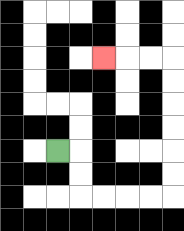{'start': '[2, 6]', 'end': '[4, 2]', 'path_directions': 'R,D,D,R,R,R,R,U,U,U,U,U,U,L,L,L', 'path_coordinates': '[[2, 6], [3, 6], [3, 7], [3, 8], [4, 8], [5, 8], [6, 8], [7, 8], [7, 7], [7, 6], [7, 5], [7, 4], [7, 3], [7, 2], [6, 2], [5, 2], [4, 2]]'}